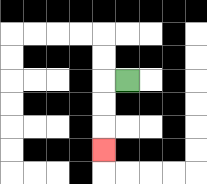{'start': '[5, 3]', 'end': '[4, 6]', 'path_directions': 'L,D,D,D', 'path_coordinates': '[[5, 3], [4, 3], [4, 4], [4, 5], [4, 6]]'}